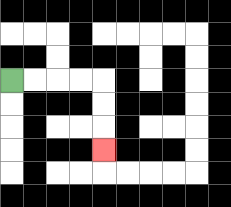{'start': '[0, 3]', 'end': '[4, 6]', 'path_directions': 'R,R,R,R,D,D,D', 'path_coordinates': '[[0, 3], [1, 3], [2, 3], [3, 3], [4, 3], [4, 4], [4, 5], [4, 6]]'}